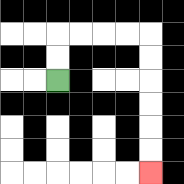{'start': '[2, 3]', 'end': '[6, 7]', 'path_directions': 'U,U,R,R,R,R,D,D,D,D,D,D', 'path_coordinates': '[[2, 3], [2, 2], [2, 1], [3, 1], [4, 1], [5, 1], [6, 1], [6, 2], [6, 3], [6, 4], [6, 5], [6, 6], [6, 7]]'}